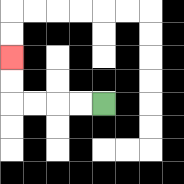{'start': '[4, 4]', 'end': '[0, 2]', 'path_directions': 'L,L,L,L,U,U', 'path_coordinates': '[[4, 4], [3, 4], [2, 4], [1, 4], [0, 4], [0, 3], [0, 2]]'}